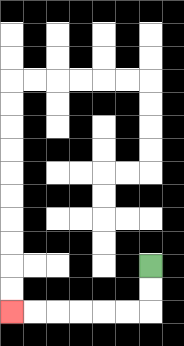{'start': '[6, 11]', 'end': '[0, 13]', 'path_directions': 'D,D,L,L,L,L,L,L', 'path_coordinates': '[[6, 11], [6, 12], [6, 13], [5, 13], [4, 13], [3, 13], [2, 13], [1, 13], [0, 13]]'}